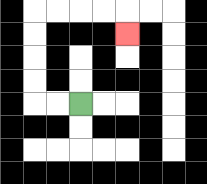{'start': '[3, 4]', 'end': '[5, 1]', 'path_directions': 'L,L,U,U,U,U,R,R,R,R,D', 'path_coordinates': '[[3, 4], [2, 4], [1, 4], [1, 3], [1, 2], [1, 1], [1, 0], [2, 0], [3, 0], [4, 0], [5, 0], [5, 1]]'}